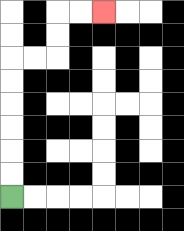{'start': '[0, 8]', 'end': '[4, 0]', 'path_directions': 'U,U,U,U,U,U,R,R,U,U,R,R', 'path_coordinates': '[[0, 8], [0, 7], [0, 6], [0, 5], [0, 4], [0, 3], [0, 2], [1, 2], [2, 2], [2, 1], [2, 0], [3, 0], [4, 0]]'}